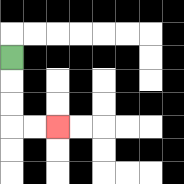{'start': '[0, 2]', 'end': '[2, 5]', 'path_directions': 'D,D,D,R,R', 'path_coordinates': '[[0, 2], [0, 3], [0, 4], [0, 5], [1, 5], [2, 5]]'}